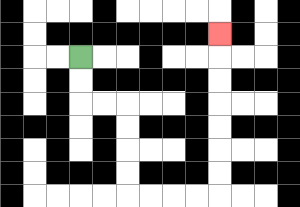{'start': '[3, 2]', 'end': '[9, 1]', 'path_directions': 'D,D,R,R,D,D,D,D,R,R,R,R,U,U,U,U,U,U,U', 'path_coordinates': '[[3, 2], [3, 3], [3, 4], [4, 4], [5, 4], [5, 5], [5, 6], [5, 7], [5, 8], [6, 8], [7, 8], [8, 8], [9, 8], [9, 7], [9, 6], [9, 5], [9, 4], [9, 3], [9, 2], [9, 1]]'}